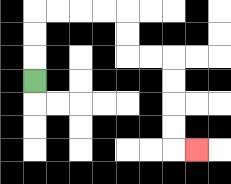{'start': '[1, 3]', 'end': '[8, 6]', 'path_directions': 'U,U,U,R,R,R,R,D,D,R,R,D,D,D,D,R', 'path_coordinates': '[[1, 3], [1, 2], [1, 1], [1, 0], [2, 0], [3, 0], [4, 0], [5, 0], [5, 1], [5, 2], [6, 2], [7, 2], [7, 3], [7, 4], [7, 5], [7, 6], [8, 6]]'}